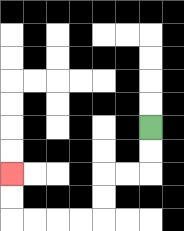{'start': '[6, 5]', 'end': '[0, 7]', 'path_directions': 'D,D,L,L,D,D,L,L,L,L,U,U', 'path_coordinates': '[[6, 5], [6, 6], [6, 7], [5, 7], [4, 7], [4, 8], [4, 9], [3, 9], [2, 9], [1, 9], [0, 9], [0, 8], [0, 7]]'}